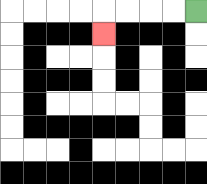{'start': '[8, 0]', 'end': '[4, 1]', 'path_directions': 'L,L,L,L,D', 'path_coordinates': '[[8, 0], [7, 0], [6, 0], [5, 0], [4, 0], [4, 1]]'}